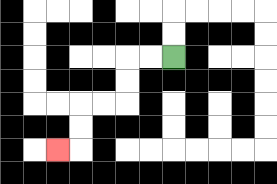{'start': '[7, 2]', 'end': '[2, 6]', 'path_directions': 'L,L,D,D,L,L,D,D,L', 'path_coordinates': '[[7, 2], [6, 2], [5, 2], [5, 3], [5, 4], [4, 4], [3, 4], [3, 5], [3, 6], [2, 6]]'}